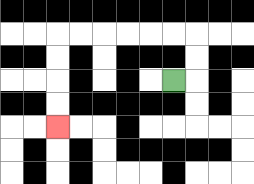{'start': '[7, 3]', 'end': '[2, 5]', 'path_directions': 'R,U,U,L,L,L,L,L,L,D,D,D,D', 'path_coordinates': '[[7, 3], [8, 3], [8, 2], [8, 1], [7, 1], [6, 1], [5, 1], [4, 1], [3, 1], [2, 1], [2, 2], [2, 3], [2, 4], [2, 5]]'}